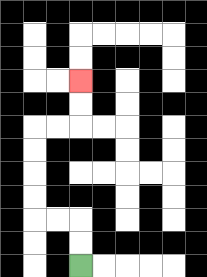{'start': '[3, 11]', 'end': '[3, 3]', 'path_directions': 'U,U,L,L,U,U,U,U,R,R,U,U', 'path_coordinates': '[[3, 11], [3, 10], [3, 9], [2, 9], [1, 9], [1, 8], [1, 7], [1, 6], [1, 5], [2, 5], [3, 5], [3, 4], [3, 3]]'}